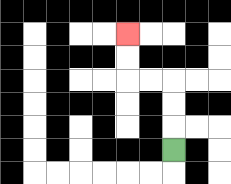{'start': '[7, 6]', 'end': '[5, 1]', 'path_directions': 'U,U,U,L,L,U,U', 'path_coordinates': '[[7, 6], [7, 5], [7, 4], [7, 3], [6, 3], [5, 3], [5, 2], [5, 1]]'}